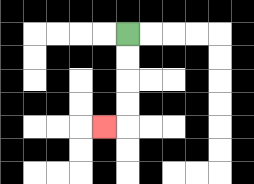{'start': '[5, 1]', 'end': '[4, 5]', 'path_directions': 'D,D,D,D,L', 'path_coordinates': '[[5, 1], [5, 2], [5, 3], [5, 4], [5, 5], [4, 5]]'}